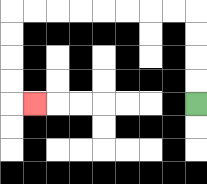{'start': '[8, 4]', 'end': '[1, 4]', 'path_directions': 'U,U,U,U,L,L,L,L,L,L,L,L,D,D,D,D,R', 'path_coordinates': '[[8, 4], [8, 3], [8, 2], [8, 1], [8, 0], [7, 0], [6, 0], [5, 0], [4, 0], [3, 0], [2, 0], [1, 0], [0, 0], [0, 1], [0, 2], [0, 3], [0, 4], [1, 4]]'}